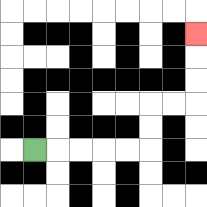{'start': '[1, 6]', 'end': '[8, 1]', 'path_directions': 'R,R,R,R,R,U,U,R,R,U,U,U', 'path_coordinates': '[[1, 6], [2, 6], [3, 6], [4, 6], [5, 6], [6, 6], [6, 5], [6, 4], [7, 4], [8, 4], [8, 3], [8, 2], [8, 1]]'}